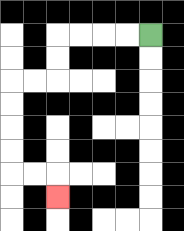{'start': '[6, 1]', 'end': '[2, 8]', 'path_directions': 'L,L,L,L,D,D,L,L,D,D,D,D,R,R,D', 'path_coordinates': '[[6, 1], [5, 1], [4, 1], [3, 1], [2, 1], [2, 2], [2, 3], [1, 3], [0, 3], [0, 4], [0, 5], [0, 6], [0, 7], [1, 7], [2, 7], [2, 8]]'}